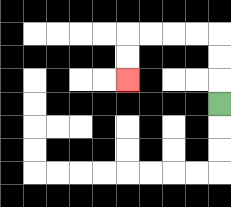{'start': '[9, 4]', 'end': '[5, 3]', 'path_directions': 'U,U,U,L,L,L,L,D,D', 'path_coordinates': '[[9, 4], [9, 3], [9, 2], [9, 1], [8, 1], [7, 1], [6, 1], [5, 1], [5, 2], [5, 3]]'}